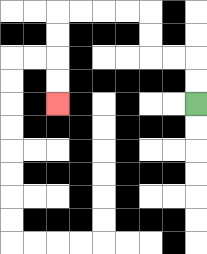{'start': '[8, 4]', 'end': '[2, 4]', 'path_directions': 'U,U,L,L,U,U,L,L,L,L,D,D,D,D', 'path_coordinates': '[[8, 4], [8, 3], [8, 2], [7, 2], [6, 2], [6, 1], [6, 0], [5, 0], [4, 0], [3, 0], [2, 0], [2, 1], [2, 2], [2, 3], [2, 4]]'}